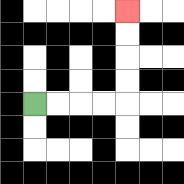{'start': '[1, 4]', 'end': '[5, 0]', 'path_directions': 'R,R,R,R,U,U,U,U', 'path_coordinates': '[[1, 4], [2, 4], [3, 4], [4, 4], [5, 4], [5, 3], [5, 2], [5, 1], [5, 0]]'}